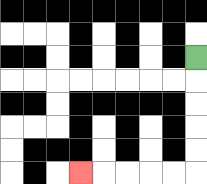{'start': '[8, 2]', 'end': '[3, 7]', 'path_directions': 'D,D,D,D,D,L,L,L,L,L', 'path_coordinates': '[[8, 2], [8, 3], [8, 4], [8, 5], [8, 6], [8, 7], [7, 7], [6, 7], [5, 7], [4, 7], [3, 7]]'}